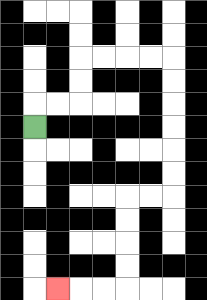{'start': '[1, 5]', 'end': '[2, 12]', 'path_directions': 'U,R,R,U,U,R,R,R,R,D,D,D,D,D,D,L,L,D,D,D,D,L,L,L', 'path_coordinates': '[[1, 5], [1, 4], [2, 4], [3, 4], [3, 3], [3, 2], [4, 2], [5, 2], [6, 2], [7, 2], [7, 3], [7, 4], [7, 5], [7, 6], [7, 7], [7, 8], [6, 8], [5, 8], [5, 9], [5, 10], [5, 11], [5, 12], [4, 12], [3, 12], [2, 12]]'}